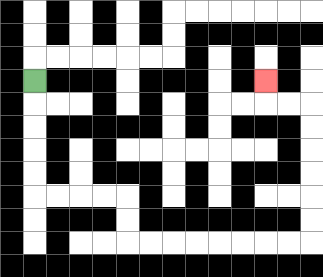{'start': '[1, 3]', 'end': '[11, 3]', 'path_directions': 'D,D,D,D,D,R,R,R,R,D,D,R,R,R,R,R,R,R,R,U,U,U,U,U,U,L,L,U', 'path_coordinates': '[[1, 3], [1, 4], [1, 5], [1, 6], [1, 7], [1, 8], [2, 8], [3, 8], [4, 8], [5, 8], [5, 9], [5, 10], [6, 10], [7, 10], [8, 10], [9, 10], [10, 10], [11, 10], [12, 10], [13, 10], [13, 9], [13, 8], [13, 7], [13, 6], [13, 5], [13, 4], [12, 4], [11, 4], [11, 3]]'}